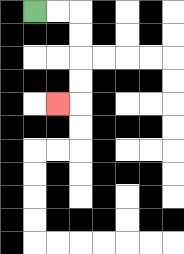{'start': '[1, 0]', 'end': '[2, 4]', 'path_directions': 'R,R,D,D,D,D,L', 'path_coordinates': '[[1, 0], [2, 0], [3, 0], [3, 1], [3, 2], [3, 3], [3, 4], [2, 4]]'}